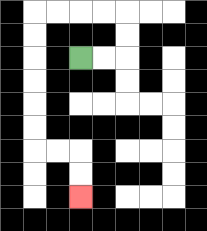{'start': '[3, 2]', 'end': '[3, 8]', 'path_directions': 'R,R,U,U,L,L,L,L,D,D,D,D,D,D,R,R,D,D', 'path_coordinates': '[[3, 2], [4, 2], [5, 2], [5, 1], [5, 0], [4, 0], [3, 0], [2, 0], [1, 0], [1, 1], [1, 2], [1, 3], [1, 4], [1, 5], [1, 6], [2, 6], [3, 6], [3, 7], [3, 8]]'}